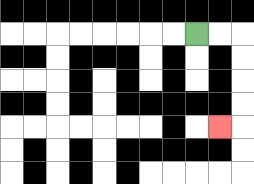{'start': '[8, 1]', 'end': '[9, 5]', 'path_directions': 'R,R,D,D,D,D,L', 'path_coordinates': '[[8, 1], [9, 1], [10, 1], [10, 2], [10, 3], [10, 4], [10, 5], [9, 5]]'}